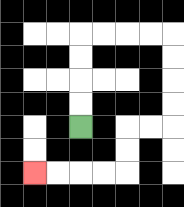{'start': '[3, 5]', 'end': '[1, 7]', 'path_directions': 'U,U,U,U,R,R,R,R,D,D,D,D,L,L,D,D,L,L,L,L', 'path_coordinates': '[[3, 5], [3, 4], [3, 3], [3, 2], [3, 1], [4, 1], [5, 1], [6, 1], [7, 1], [7, 2], [7, 3], [7, 4], [7, 5], [6, 5], [5, 5], [5, 6], [5, 7], [4, 7], [3, 7], [2, 7], [1, 7]]'}